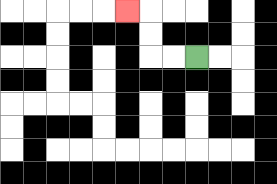{'start': '[8, 2]', 'end': '[5, 0]', 'path_directions': 'L,L,U,U,L', 'path_coordinates': '[[8, 2], [7, 2], [6, 2], [6, 1], [6, 0], [5, 0]]'}